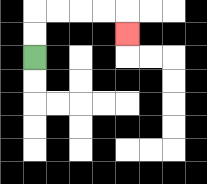{'start': '[1, 2]', 'end': '[5, 1]', 'path_directions': 'U,U,R,R,R,R,D', 'path_coordinates': '[[1, 2], [1, 1], [1, 0], [2, 0], [3, 0], [4, 0], [5, 0], [5, 1]]'}